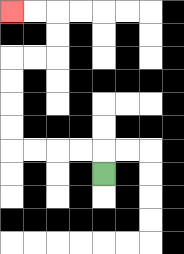{'start': '[4, 7]', 'end': '[0, 0]', 'path_directions': 'U,L,L,L,L,U,U,U,U,R,R,U,U,L,L', 'path_coordinates': '[[4, 7], [4, 6], [3, 6], [2, 6], [1, 6], [0, 6], [0, 5], [0, 4], [0, 3], [0, 2], [1, 2], [2, 2], [2, 1], [2, 0], [1, 0], [0, 0]]'}